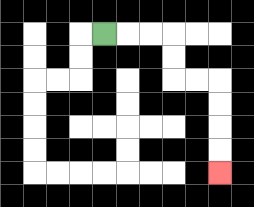{'start': '[4, 1]', 'end': '[9, 7]', 'path_directions': 'R,R,R,D,D,R,R,D,D,D,D', 'path_coordinates': '[[4, 1], [5, 1], [6, 1], [7, 1], [7, 2], [7, 3], [8, 3], [9, 3], [9, 4], [9, 5], [9, 6], [9, 7]]'}